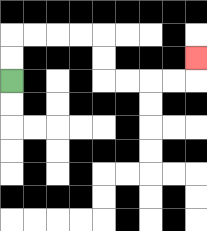{'start': '[0, 3]', 'end': '[8, 2]', 'path_directions': 'U,U,R,R,R,R,D,D,R,R,R,R,U', 'path_coordinates': '[[0, 3], [0, 2], [0, 1], [1, 1], [2, 1], [3, 1], [4, 1], [4, 2], [4, 3], [5, 3], [6, 3], [7, 3], [8, 3], [8, 2]]'}